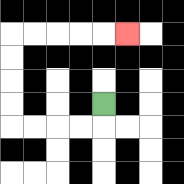{'start': '[4, 4]', 'end': '[5, 1]', 'path_directions': 'D,L,L,L,L,U,U,U,U,R,R,R,R,R', 'path_coordinates': '[[4, 4], [4, 5], [3, 5], [2, 5], [1, 5], [0, 5], [0, 4], [0, 3], [0, 2], [0, 1], [1, 1], [2, 1], [3, 1], [4, 1], [5, 1]]'}